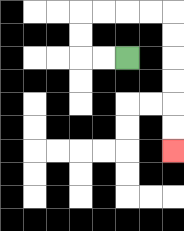{'start': '[5, 2]', 'end': '[7, 6]', 'path_directions': 'L,L,U,U,R,R,R,R,D,D,D,D,D,D', 'path_coordinates': '[[5, 2], [4, 2], [3, 2], [3, 1], [3, 0], [4, 0], [5, 0], [6, 0], [7, 0], [7, 1], [7, 2], [7, 3], [7, 4], [7, 5], [7, 6]]'}